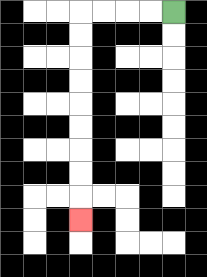{'start': '[7, 0]', 'end': '[3, 9]', 'path_directions': 'L,L,L,L,D,D,D,D,D,D,D,D,D', 'path_coordinates': '[[7, 0], [6, 0], [5, 0], [4, 0], [3, 0], [3, 1], [3, 2], [3, 3], [3, 4], [3, 5], [3, 6], [3, 7], [3, 8], [3, 9]]'}